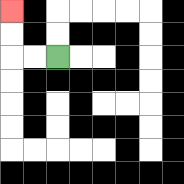{'start': '[2, 2]', 'end': '[0, 0]', 'path_directions': 'L,L,U,U', 'path_coordinates': '[[2, 2], [1, 2], [0, 2], [0, 1], [0, 0]]'}